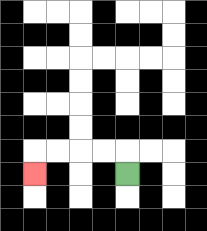{'start': '[5, 7]', 'end': '[1, 7]', 'path_directions': 'U,L,L,L,L,D', 'path_coordinates': '[[5, 7], [5, 6], [4, 6], [3, 6], [2, 6], [1, 6], [1, 7]]'}